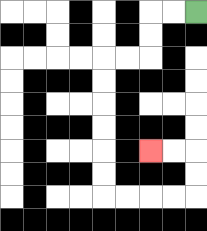{'start': '[8, 0]', 'end': '[6, 6]', 'path_directions': 'L,L,D,D,L,L,D,D,D,D,D,D,R,R,R,R,U,U,L,L', 'path_coordinates': '[[8, 0], [7, 0], [6, 0], [6, 1], [6, 2], [5, 2], [4, 2], [4, 3], [4, 4], [4, 5], [4, 6], [4, 7], [4, 8], [5, 8], [6, 8], [7, 8], [8, 8], [8, 7], [8, 6], [7, 6], [6, 6]]'}